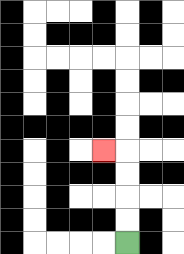{'start': '[5, 10]', 'end': '[4, 6]', 'path_directions': 'U,U,U,U,L', 'path_coordinates': '[[5, 10], [5, 9], [5, 8], [5, 7], [5, 6], [4, 6]]'}